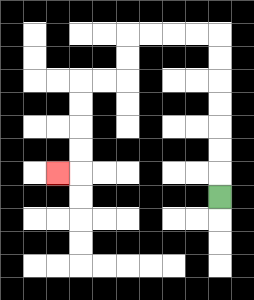{'start': '[9, 8]', 'end': '[2, 7]', 'path_directions': 'U,U,U,U,U,U,U,L,L,L,L,D,D,L,L,D,D,D,D,L', 'path_coordinates': '[[9, 8], [9, 7], [9, 6], [9, 5], [9, 4], [9, 3], [9, 2], [9, 1], [8, 1], [7, 1], [6, 1], [5, 1], [5, 2], [5, 3], [4, 3], [3, 3], [3, 4], [3, 5], [3, 6], [3, 7], [2, 7]]'}